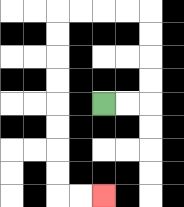{'start': '[4, 4]', 'end': '[4, 8]', 'path_directions': 'R,R,U,U,U,U,L,L,L,L,D,D,D,D,D,D,D,D,R,R', 'path_coordinates': '[[4, 4], [5, 4], [6, 4], [6, 3], [6, 2], [6, 1], [6, 0], [5, 0], [4, 0], [3, 0], [2, 0], [2, 1], [2, 2], [2, 3], [2, 4], [2, 5], [2, 6], [2, 7], [2, 8], [3, 8], [4, 8]]'}